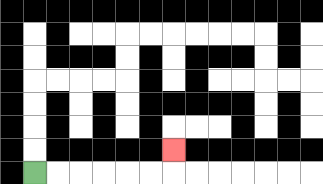{'start': '[1, 7]', 'end': '[7, 6]', 'path_directions': 'R,R,R,R,R,R,U', 'path_coordinates': '[[1, 7], [2, 7], [3, 7], [4, 7], [5, 7], [6, 7], [7, 7], [7, 6]]'}